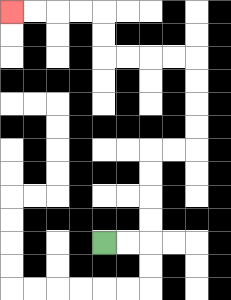{'start': '[4, 10]', 'end': '[0, 0]', 'path_directions': 'R,R,U,U,U,U,R,R,U,U,U,U,L,L,L,L,U,U,L,L,L,L', 'path_coordinates': '[[4, 10], [5, 10], [6, 10], [6, 9], [6, 8], [6, 7], [6, 6], [7, 6], [8, 6], [8, 5], [8, 4], [8, 3], [8, 2], [7, 2], [6, 2], [5, 2], [4, 2], [4, 1], [4, 0], [3, 0], [2, 0], [1, 0], [0, 0]]'}